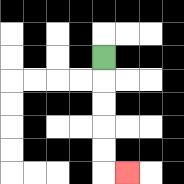{'start': '[4, 2]', 'end': '[5, 7]', 'path_directions': 'D,D,D,D,D,R', 'path_coordinates': '[[4, 2], [4, 3], [4, 4], [4, 5], [4, 6], [4, 7], [5, 7]]'}